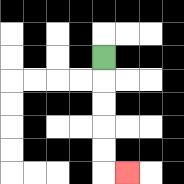{'start': '[4, 2]', 'end': '[5, 7]', 'path_directions': 'D,D,D,D,D,R', 'path_coordinates': '[[4, 2], [4, 3], [4, 4], [4, 5], [4, 6], [4, 7], [5, 7]]'}